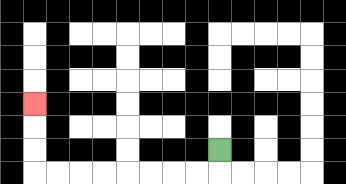{'start': '[9, 6]', 'end': '[1, 4]', 'path_directions': 'D,L,L,L,L,L,L,L,L,U,U,U', 'path_coordinates': '[[9, 6], [9, 7], [8, 7], [7, 7], [6, 7], [5, 7], [4, 7], [3, 7], [2, 7], [1, 7], [1, 6], [1, 5], [1, 4]]'}